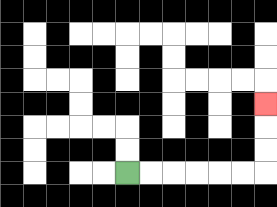{'start': '[5, 7]', 'end': '[11, 4]', 'path_directions': 'R,R,R,R,R,R,U,U,U', 'path_coordinates': '[[5, 7], [6, 7], [7, 7], [8, 7], [9, 7], [10, 7], [11, 7], [11, 6], [11, 5], [11, 4]]'}